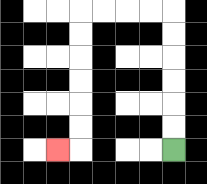{'start': '[7, 6]', 'end': '[2, 6]', 'path_directions': 'U,U,U,U,U,U,L,L,L,L,D,D,D,D,D,D,L', 'path_coordinates': '[[7, 6], [7, 5], [7, 4], [7, 3], [7, 2], [7, 1], [7, 0], [6, 0], [5, 0], [4, 0], [3, 0], [3, 1], [3, 2], [3, 3], [3, 4], [3, 5], [3, 6], [2, 6]]'}